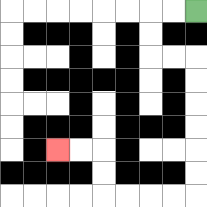{'start': '[8, 0]', 'end': '[2, 6]', 'path_directions': 'L,L,D,D,R,R,D,D,D,D,D,D,L,L,L,L,U,U,L,L', 'path_coordinates': '[[8, 0], [7, 0], [6, 0], [6, 1], [6, 2], [7, 2], [8, 2], [8, 3], [8, 4], [8, 5], [8, 6], [8, 7], [8, 8], [7, 8], [6, 8], [5, 8], [4, 8], [4, 7], [4, 6], [3, 6], [2, 6]]'}